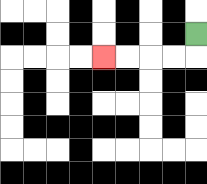{'start': '[8, 1]', 'end': '[4, 2]', 'path_directions': 'D,L,L,L,L', 'path_coordinates': '[[8, 1], [8, 2], [7, 2], [6, 2], [5, 2], [4, 2]]'}